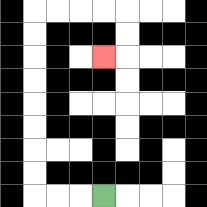{'start': '[4, 8]', 'end': '[4, 2]', 'path_directions': 'L,L,L,U,U,U,U,U,U,U,U,R,R,R,R,D,D,L', 'path_coordinates': '[[4, 8], [3, 8], [2, 8], [1, 8], [1, 7], [1, 6], [1, 5], [1, 4], [1, 3], [1, 2], [1, 1], [1, 0], [2, 0], [3, 0], [4, 0], [5, 0], [5, 1], [5, 2], [4, 2]]'}